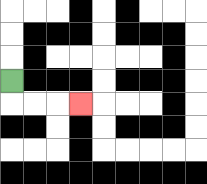{'start': '[0, 3]', 'end': '[3, 4]', 'path_directions': 'D,R,R,R', 'path_coordinates': '[[0, 3], [0, 4], [1, 4], [2, 4], [3, 4]]'}